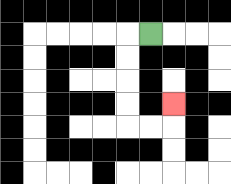{'start': '[6, 1]', 'end': '[7, 4]', 'path_directions': 'L,D,D,D,D,R,R,U', 'path_coordinates': '[[6, 1], [5, 1], [5, 2], [5, 3], [5, 4], [5, 5], [6, 5], [7, 5], [7, 4]]'}